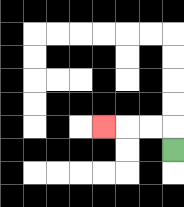{'start': '[7, 6]', 'end': '[4, 5]', 'path_directions': 'U,L,L,L', 'path_coordinates': '[[7, 6], [7, 5], [6, 5], [5, 5], [4, 5]]'}